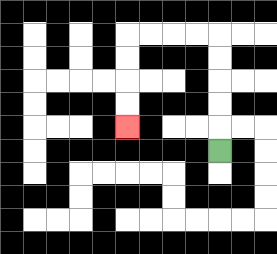{'start': '[9, 6]', 'end': '[5, 5]', 'path_directions': 'U,U,U,U,U,L,L,L,L,D,D,D,D', 'path_coordinates': '[[9, 6], [9, 5], [9, 4], [9, 3], [9, 2], [9, 1], [8, 1], [7, 1], [6, 1], [5, 1], [5, 2], [5, 3], [5, 4], [5, 5]]'}